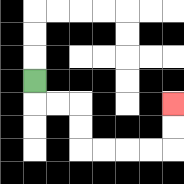{'start': '[1, 3]', 'end': '[7, 4]', 'path_directions': 'D,R,R,D,D,R,R,R,R,U,U', 'path_coordinates': '[[1, 3], [1, 4], [2, 4], [3, 4], [3, 5], [3, 6], [4, 6], [5, 6], [6, 6], [7, 6], [7, 5], [7, 4]]'}